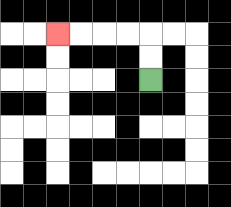{'start': '[6, 3]', 'end': '[2, 1]', 'path_directions': 'U,U,L,L,L,L', 'path_coordinates': '[[6, 3], [6, 2], [6, 1], [5, 1], [4, 1], [3, 1], [2, 1]]'}